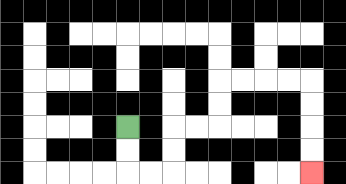{'start': '[5, 5]', 'end': '[13, 7]', 'path_directions': 'D,D,R,R,U,U,R,R,U,U,R,R,R,R,D,D,D,D', 'path_coordinates': '[[5, 5], [5, 6], [5, 7], [6, 7], [7, 7], [7, 6], [7, 5], [8, 5], [9, 5], [9, 4], [9, 3], [10, 3], [11, 3], [12, 3], [13, 3], [13, 4], [13, 5], [13, 6], [13, 7]]'}